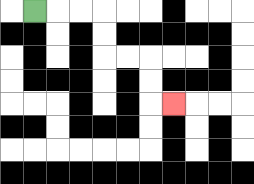{'start': '[1, 0]', 'end': '[7, 4]', 'path_directions': 'R,R,R,D,D,R,R,D,D,R', 'path_coordinates': '[[1, 0], [2, 0], [3, 0], [4, 0], [4, 1], [4, 2], [5, 2], [6, 2], [6, 3], [6, 4], [7, 4]]'}